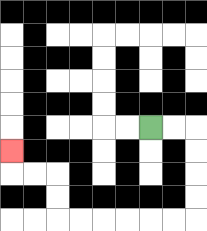{'start': '[6, 5]', 'end': '[0, 6]', 'path_directions': 'R,R,D,D,D,D,L,L,L,L,L,L,U,U,L,L,U', 'path_coordinates': '[[6, 5], [7, 5], [8, 5], [8, 6], [8, 7], [8, 8], [8, 9], [7, 9], [6, 9], [5, 9], [4, 9], [3, 9], [2, 9], [2, 8], [2, 7], [1, 7], [0, 7], [0, 6]]'}